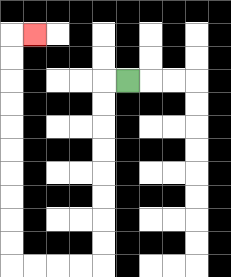{'start': '[5, 3]', 'end': '[1, 1]', 'path_directions': 'L,D,D,D,D,D,D,D,D,L,L,L,L,U,U,U,U,U,U,U,U,U,U,R', 'path_coordinates': '[[5, 3], [4, 3], [4, 4], [4, 5], [4, 6], [4, 7], [4, 8], [4, 9], [4, 10], [4, 11], [3, 11], [2, 11], [1, 11], [0, 11], [0, 10], [0, 9], [0, 8], [0, 7], [0, 6], [0, 5], [0, 4], [0, 3], [0, 2], [0, 1], [1, 1]]'}